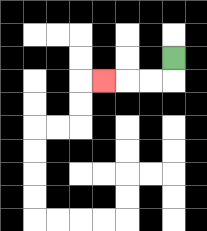{'start': '[7, 2]', 'end': '[4, 3]', 'path_directions': 'D,L,L,L', 'path_coordinates': '[[7, 2], [7, 3], [6, 3], [5, 3], [4, 3]]'}